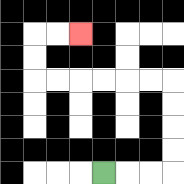{'start': '[4, 7]', 'end': '[3, 1]', 'path_directions': 'R,R,R,U,U,U,U,L,L,L,L,L,L,U,U,R,R', 'path_coordinates': '[[4, 7], [5, 7], [6, 7], [7, 7], [7, 6], [7, 5], [7, 4], [7, 3], [6, 3], [5, 3], [4, 3], [3, 3], [2, 3], [1, 3], [1, 2], [1, 1], [2, 1], [3, 1]]'}